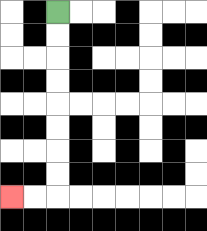{'start': '[2, 0]', 'end': '[0, 8]', 'path_directions': 'D,D,D,D,D,D,D,D,L,L', 'path_coordinates': '[[2, 0], [2, 1], [2, 2], [2, 3], [2, 4], [2, 5], [2, 6], [2, 7], [2, 8], [1, 8], [0, 8]]'}